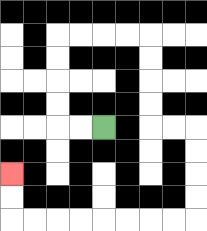{'start': '[4, 5]', 'end': '[0, 7]', 'path_directions': 'L,L,U,U,U,U,R,R,R,R,D,D,D,D,R,R,D,D,D,D,L,L,L,L,L,L,L,L,U,U', 'path_coordinates': '[[4, 5], [3, 5], [2, 5], [2, 4], [2, 3], [2, 2], [2, 1], [3, 1], [4, 1], [5, 1], [6, 1], [6, 2], [6, 3], [6, 4], [6, 5], [7, 5], [8, 5], [8, 6], [8, 7], [8, 8], [8, 9], [7, 9], [6, 9], [5, 9], [4, 9], [3, 9], [2, 9], [1, 9], [0, 9], [0, 8], [0, 7]]'}